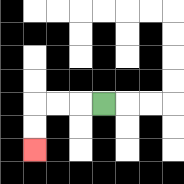{'start': '[4, 4]', 'end': '[1, 6]', 'path_directions': 'L,L,L,D,D', 'path_coordinates': '[[4, 4], [3, 4], [2, 4], [1, 4], [1, 5], [1, 6]]'}